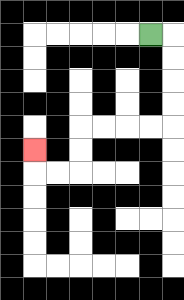{'start': '[6, 1]', 'end': '[1, 6]', 'path_directions': 'R,D,D,D,D,L,L,L,L,D,D,L,L,U', 'path_coordinates': '[[6, 1], [7, 1], [7, 2], [7, 3], [7, 4], [7, 5], [6, 5], [5, 5], [4, 5], [3, 5], [3, 6], [3, 7], [2, 7], [1, 7], [1, 6]]'}